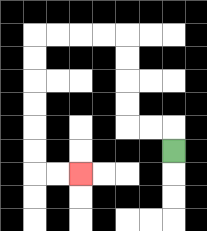{'start': '[7, 6]', 'end': '[3, 7]', 'path_directions': 'U,L,L,U,U,U,U,L,L,L,L,D,D,D,D,D,D,R,R', 'path_coordinates': '[[7, 6], [7, 5], [6, 5], [5, 5], [5, 4], [5, 3], [5, 2], [5, 1], [4, 1], [3, 1], [2, 1], [1, 1], [1, 2], [1, 3], [1, 4], [1, 5], [1, 6], [1, 7], [2, 7], [3, 7]]'}